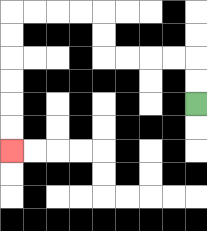{'start': '[8, 4]', 'end': '[0, 6]', 'path_directions': 'U,U,L,L,L,L,U,U,L,L,L,L,D,D,D,D,D,D', 'path_coordinates': '[[8, 4], [8, 3], [8, 2], [7, 2], [6, 2], [5, 2], [4, 2], [4, 1], [4, 0], [3, 0], [2, 0], [1, 0], [0, 0], [0, 1], [0, 2], [0, 3], [0, 4], [0, 5], [0, 6]]'}